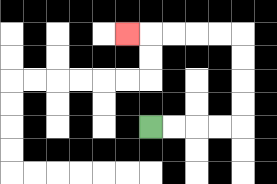{'start': '[6, 5]', 'end': '[5, 1]', 'path_directions': 'R,R,R,R,U,U,U,U,L,L,L,L,L', 'path_coordinates': '[[6, 5], [7, 5], [8, 5], [9, 5], [10, 5], [10, 4], [10, 3], [10, 2], [10, 1], [9, 1], [8, 1], [7, 1], [6, 1], [5, 1]]'}